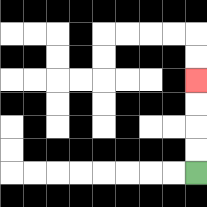{'start': '[8, 7]', 'end': '[8, 3]', 'path_directions': 'U,U,U,U', 'path_coordinates': '[[8, 7], [8, 6], [8, 5], [8, 4], [8, 3]]'}